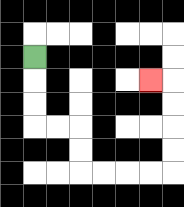{'start': '[1, 2]', 'end': '[6, 3]', 'path_directions': 'D,D,D,R,R,D,D,R,R,R,R,U,U,U,U,L', 'path_coordinates': '[[1, 2], [1, 3], [1, 4], [1, 5], [2, 5], [3, 5], [3, 6], [3, 7], [4, 7], [5, 7], [6, 7], [7, 7], [7, 6], [7, 5], [7, 4], [7, 3], [6, 3]]'}